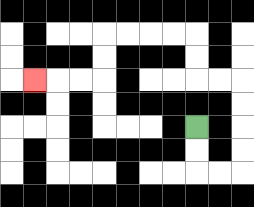{'start': '[8, 5]', 'end': '[1, 3]', 'path_directions': 'D,D,R,R,U,U,U,U,L,L,U,U,L,L,L,L,D,D,L,L,L', 'path_coordinates': '[[8, 5], [8, 6], [8, 7], [9, 7], [10, 7], [10, 6], [10, 5], [10, 4], [10, 3], [9, 3], [8, 3], [8, 2], [8, 1], [7, 1], [6, 1], [5, 1], [4, 1], [4, 2], [4, 3], [3, 3], [2, 3], [1, 3]]'}